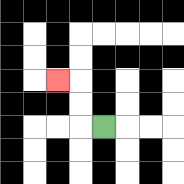{'start': '[4, 5]', 'end': '[2, 3]', 'path_directions': 'L,U,U,L', 'path_coordinates': '[[4, 5], [3, 5], [3, 4], [3, 3], [2, 3]]'}